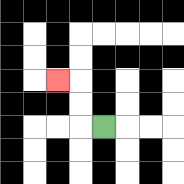{'start': '[4, 5]', 'end': '[2, 3]', 'path_directions': 'L,U,U,L', 'path_coordinates': '[[4, 5], [3, 5], [3, 4], [3, 3], [2, 3]]'}